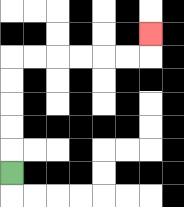{'start': '[0, 7]', 'end': '[6, 1]', 'path_directions': 'U,U,U,U,U,R,R,R,R,R,R,U', 'path_coordinates': '[[0, 7], [0, 6], [0, 5], [0, 4], [0, 3], [0, 2], [1, 2], [2, 2], [3, 2], [4, 2], [5, 2], [6, 2], [6, 1]]'}